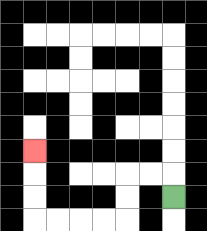{'start': '[7, 8]', 'end': '[1, 6]', 'path_directions': 'U,L,L,D,D,L,L,L,L,U,U,U', 'path_coordinates': '[[7, 8], [7, 7], [6, 7], [5, 7], [5, 8], [5, 9], [4, 9], [3, 9], [2, 9], [1, 9], [1, 8], [1, 7], [1, 6]]'}